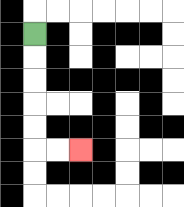{'start': '[1, 1]', 'end': '[3, 6]', 'path_directions': 'D,D,D,D,D,R,R', 'path_coordinates': '[[1, 1], [1, 2], [1, 3], [1, 4], [1, 5], [1, 6], [2, 6], [3, 6]]'}